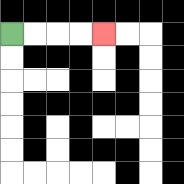{'start': '[0, 1]', 'end': '[4, 1]', 'path_directions': 'R,R,R,R', 'path_coordinates': '[[0, 1], [1, 1], [2, 1], [3, 1], [4, 1]]'}